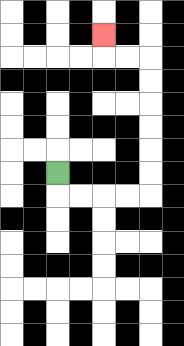{'start': '[2, 7]', 'end': '[4, 1]', 'path_directions': 'D,R,R,R,R,U,U,U,U,U,U,L,L,U', 'path_coordinates': '[[2, 7], [2, 8], [3, 8], [4, 8], [5, 8], [6, 8], [6, 7], [6, 6], [6, 5], [6, 4], [6, 3], [6, 2], [5, 2], [4, 2], [4, 1]]'}